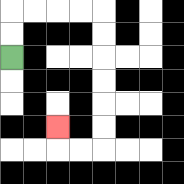{'start': '[0, 2]', 'end': '[2, 5]', 'path_directions': 'U,U,R,R,R,R,D,D,D,D,D,D,L,L,U', 'path_coordinates': '[[0, 2], [0, 1], [0, 0], [1, 0], [2, 0], [3, 0], [4, 0], [4, 1], [4, 2], [4, 3], [4, 4], [4, 5], [4, 6], [3, 6], [2, 6], [2, 5]]'}